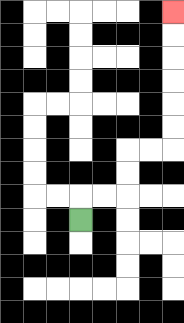{'start': '[3, 9]', 'end': '[7, 0]', 'path_directions': 'U,R,R,U,U,R,R,U,U,U,U,U,U', 'path_coordinates': '[[3, 9], [3, 8], [4, 8], [5, 8], [5, 7], [5, 6], [6, 6], [7, 6], [7, 5], [7, 4], [7, 3], [7, 2], [7, 1], [7, 0]]'}